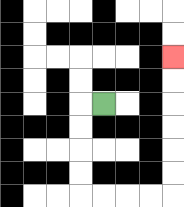{'start': '[4, 4]', 'end': '[7, 2]', 'path_directions': 'L,D,D,D,D,R,R,R,R,U,U,U,U,U,U', 'path_coordinates': '[[4, 4], [3, 4], [3, 5], [3, 6], [3, 7], [3, 8], [4, 8], [5, 8], [6, 8], [7, 8], [7, 7], [7, 6], [7, 5], [7, 4], [7, 3], [7, 2]]'}